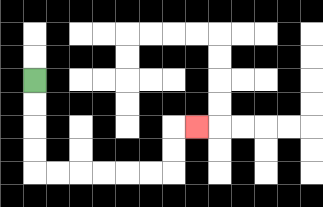{'start': '[1, 3]', 'end': '[8, 5]', 'path_directions': 'D,D,D,D,R,R,R,R,R,R,U,U,R', 'path_coordinates': '[[1, 3], [1, 4], [1, 5], [1, 6], [1, 7], [2, 7], [3, 7], [4, 7], [5, 7], [6, 7], [7, 7], [7, 6], [7, 5], [8, 5]]'}